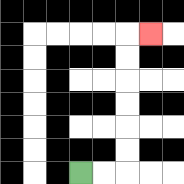{'start': '[3, 7]', 'end': '[6, 1]', 'path_directions': 'R,R,U,U,U,U,U,U,R', 'path_coordinates': '[[3, 7], [4, 7], [5, 7], [5, 6], [5, 5], [5, 4], [5, 3], [5, 2], [5, 1], [6, 1]]'}